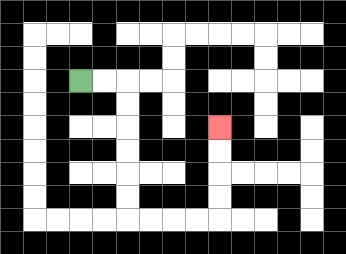{'start': '[3, 3]', 'end': '[9, 5]', 'path_directions': 'R,R,D,D,D,D,D,D,R,R,R,R,U,U,U,U', 'path_coordinates': '[[3, 3], [4, 3], [5, 3], [5, 4], [5, 5], [5, 6], [5, 7], [5, 8], [5, 9], [6, 9], [7, 9], [8, 9], [9, 9], [9, 8], [9, 7], [9, 6], [9, 5]]'}